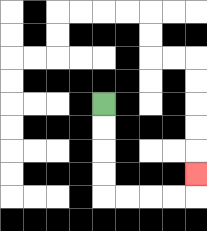{'start': '[4, 4]', 'end': '[8, 7]', 'path_directions': 'D,D,D,D,R,R,R,R,U', 'path_coordinates': '[[4, 4], [4, 5], [4, 6], [4, 7], [4, 8], [5, 8], [6, 8], [7, 8], [8, 8], [8, 7]]'}